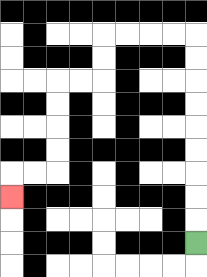{'start': '[8, 10]', 'end': '[0, 8]', 'path_directions': 'U,U,U,U,U,U,U,U,U,L,L,L,L,D,D,L,L,D,D,D,D,L,L,D', 'path_coordinates': '[[8, 10], [8, 9], [8, 8], [8, 7], [8, 6], [8, 5], [8, 4], [8, 3], [8, 2], [8, 1], [7, 1], [6, 1], [5, 1], [4, 1], [4, 2], [4, 3], [3, 3], [2, 3], [2, 4], [2, 5], [2, 6], [2, 7], [1, 7], [0, 7], [0, 8]]'}